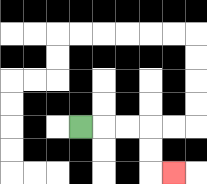{'start': '[3, 5]', 'end': '[7, 7]', 'path_directions': 'R,R,R,D,D,R', 'path_coordinates': '[[3, 5], [4, 5], [5, 5], [6, 5], [6, 6], [6, 7], [7, 7]]'}